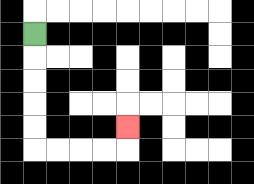{'start': '[1, 1]', 'end': '[5, 5]', 'path_directions': 'D,D,D,D,D,R,R,R,R,U', 'path_coordinates': '[[1, 1], [1, 2], [1, 3], [1, 4], [1, 5], [1, 6], [2, 6], [3, 6], [4, 6], [5, 6], [5, 5]]'}